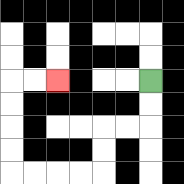{'start': '[6, 3]', 'end': '[2, 3]', 'path_directions': 'D,D,L,L,D,D,L,L,L,L,U,U,U,U,R,R', 'path_coordinates': '[[6, 3], [6, 4], [6, 5], [5, 5], [4, 5], [4, 6], [4, 7], [3, 7], [2, 7], [1, 7], [0, 7], [0, 6], [0, 5], [0, 4], [0, 3], [1, 3], [2, 3]]'}